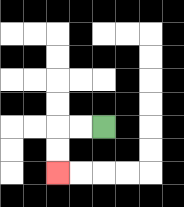{'start': '[4, 5]', 'end': '[2, 7]', 'path_directions': 'L,L,D,D', 'path_coordinates': '[[4, 5], [3, 5], [2, 5], [2, 6], [2, 7]]'}